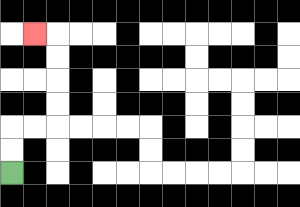{'start': '[0, 7]', 'end': '[1, 1]', 'path_directions': 'U,U,R,R,U,U,U,U,L', 'path_coordinates': '[[0, 7], [0, 6], [0, 5], [1, 5], [2, 5], [2, 4], [2, 3], [2, 2], [2, 1], [1, 1]]'}